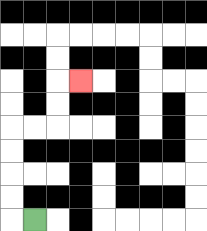{'start': '[1, 9]', 'end': '[3, 3]', 'path_directions': 'L,U,U,U,U,R,R,U,U,R', 'path_coordinates': '[[1, 9], [0, 9], [0, 8], [0, 7], [0, 6], [0, 5], [1, 5], [2, 5], [2, 4], [2, 3], [3, 3]]'}